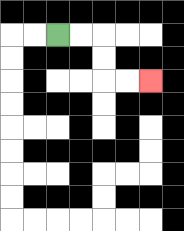{'start': '[2, 1]', 'end': '[6, 3]', 'path_directions': 'R,R,D,D,R,R', 'path_coordinates': '[[2, 1], [3, 1], [4, 1], [4, 2], [4, 3], [5, 3], [6, 3]]'}